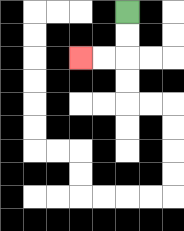{'start': '[5, 0]', 'end': '[3, 2]', 'path_directions': 'D,D,L,L', 'path_coordinates': '[[5, 0], [5, 1], [5, 2], [4, 2], [3, 2]]'}